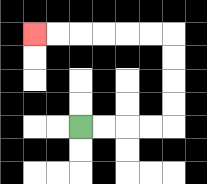{'start': '[3, 5]', 'end': '[1, 1]', 'path_directions': 'R,R,R,R,U,U,U,U,L,L,L,L,L,L', 'path_coordinates': '[[3, 5], [4, 5], [5, 5], [6, 5], [7, 5], [7, 4], [7, 3], [7, 2], [7, 1], [6, 1], [5, 1], [4, 1], [3, 1], [2, 1], [1, 1]]'}